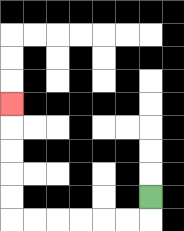{'start': '[6, 8]', 'end': '[0, 4]', 'path_directions': 'D,L,L,L,L,L,L,U,U,U,U,U', 'path_coordinates': '[[6, 8], [6, 9], [5, 9], [4, 9], [3, 9], [2, 9], [1, 9], [0, 9], [0, 8], [0, 7], [0, 6], [0, 5], [0, 4]]'}